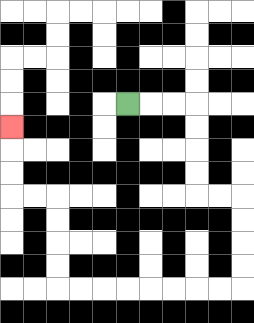{'start': '[5, 4]', 'end': '[0, 5]', 'path_directions': 'R,R,R,D,D,D,D,R,R,D,D,D,D,L,L,L,L,L,L,L,L,U,U,U,U,L,L,U,U,U', 'path_coordinates': '[[5, 4], [6, 4], [7, 4], [8, 4], [8, 5], [8, 6], [8, 7], [8, 8], [9, 8], [10, 8], [10, 9], [10, 10], [10, 11], [10, 12], [9, 12], [8, 12], [7, 12], [6, 12], [5, 12], [4, 12], [3, 12], [2, 12], [2, 11], [2, 10], [2, 9], [2, 8], [1, 8], [0, 8], [0, 7], [0, 6], [0, 5]]'}